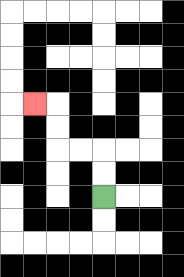{'start': '[4, 8]', 'end': '[1, 4]', 'path_directions': 'U,U,L,L,U,U,L', 'path_coordinates': '[[4, 8], [4, 7], [4, 6], [3, 6], [2, 6], [2, 5], [2, 4], [1, 4]]'}